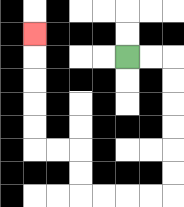{'start': '[5, 2]', 'end': '[1, 1]', 'path_directions': 'R,R,D,D,D,D,D,D,L,L,L,L,U,U,L,L,U,U,U,U,U', 'path_coordinates': '[[5, 2], [6, 2], [7, 2], [7, 3], [7, 4], [7, 5], [7, 6], [7, 7], [7, 8], [6, 8], [5, 8], [4, 8], [3, 8], [3, 7], [3, 6], [2, 6], [1, 6], [1, 5], [1, 4], [1, 3], [1, 2], [1, 1]]'}